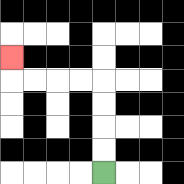{'start': '[4, 7]', 'end': '[0, 2]', 'path_directions': 'U,U,U,U,L,L,L,L,U', 'path_coordinates': '[[4, 7], [4, 6], [4, 5], [4, 4], [4, 3], [3, 3], [2, 3], [1, 3], [0, 3], [0, 2]]'}